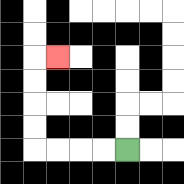{'start': '[5, 6]', 'end': '[2, 2]', 'path_directions': 'L,L,L,L,U,U,U,U,R', 'path_coordinates': '[[5, 6], [4, 6], [3, 6], [2, 6], [1, 6], [1, 5], [1, 4], [1, 3], [1, 2], [2, 2]]'}